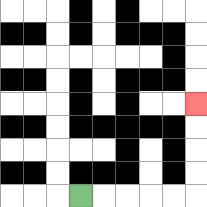{'start': '[3, 8]', 'end': '[8, 4]', 'path_directions': 'R,R,R,R,R,U,U,U,U', 'path_coordinates': '[[3, 8], [4, 8], [5, 8], [6, 8], [7, 8], [8, 8], [8, 7], [8, 6], [8, 5], [8, 4]]'}